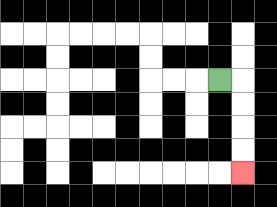{'start': '[9, 3]', 'end': '[10, 7]', 'path_directions': 'R,D,D,D,D', 'path_coordinates': '[[9, 3], [10, 3], [10, 4], [10, 5], [10, 6], [10, 7]]'}